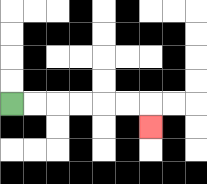{'start': '[0, 4]', 'end': '[6, 5]', 'path_directions': 'R,R,R,R,R,R,D', 'path_coordinates': '[[0, 4], [1, 4], [2, 4], [3, 4], [4, 4], [5, 4], [6, 4], [6, 5]]'}